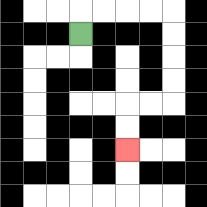{'start': '[3, 1]', 'end': '[5, 6]', 'path_directions': 'U,R,R,R,R,D,D,D,D,L,L,D,D', 'path_coordinates': '[[3, 1], [3, 0], [4, 0], [5, 0], [6, 0], [7, 0], [7, 1], [7, 2], [7, 3], [7, 4], [6, 4], [5, 4], [5, 5], [5, 6]]'}